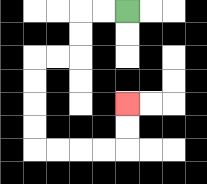{'start': '[5, 0]', 'end': '[5, 4]', 'path_directions': 'L,L,D,D,L,L,D,D,D,D,R,R,R,R,U,U', 'path_coordinates': '[[5, 0], [4, 0], [3, 0], [3, 1], [3, 2], [2, 2], [1, 2], [1, 3], [1, 4], [1, 5], [1, 6], [2, 6], [3, 6], [4, 6], [5, 6], [5, 5], [5, 4]]'}